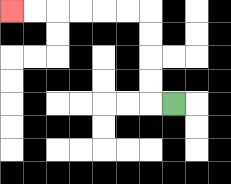{'start': '[7, 4]', 'end': '[0, 0]', 'path_directions': 'L,U,U,U,U,L,L,L,L,L,L', 'path_coordinates': '[[7, 4], [6, 4], [6, 3], [6, 2], [6, 1], [6, 0], [5, 0], [4, 0], [3, 0], [2, 0], [1, 0], [0, 0]]'}